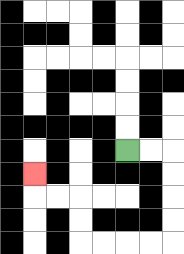{'start': '[5, 6]', 'end': '[1, 7]', 'path_directions': 'R,R,D,D,D,D,L,L,L,L,U,U,L,L,U', 'path_coordinates': '[[5, 6], [6, 6], [7, 6], [7, 7], [7, 8], [7, 9], [7, 10], [6, 10], [5, 10], [4, 10], [3, 10], [3, 9], [3, 8], [2, 8], [1, 8], [1, 7]]'}